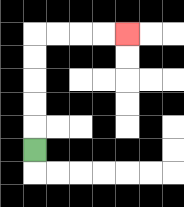{'start': '[1, 6]', 'end': '[5, 1]', 'path_directions': 'U,U,U,U,U,R,R,R,R', 'path_coordinates': '[[1, 6], [1, 5], [1, 4], [1, 3], [1, 2], [1, 1], [2, 1], [3, 1], [4, 1], [5, 1]]'}